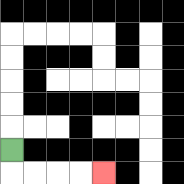{'start': '[0, 6]', 'end': '[4, 7]', 'path_directions': 'D,R,R,R,R', 'path_coordinates': '[[0, 6], [0, 7], [1, 7], [2, 7], [3, 7], [4, 7]]'}